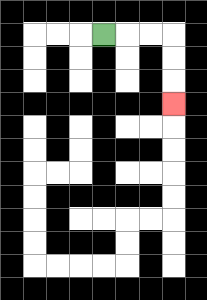{'start': '[4, 1]', 'end': '[7, 4]', 'path_directions': 'R,R,R,D,D,D', 'path_coordinates': '[[4, 1], [5, 1], [6, 1], [7, 1], [7, 2], [7, 3], [7, 4]]'}